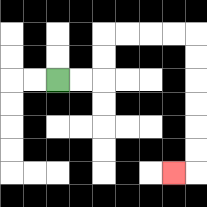{'start': '[2, 3]', 'end': '[7, 7]', 'path_directions': 'R,R,U,U,R,R,R,R,D,D,D,D,D,D,L', 'path_coordinates': '[[2, 3], [3, 3], [4, 3], [4, 2], [4, 1], [5, 1], [6, 1], [7, 1], [8, 1], [8, 2], [8, 3], [8, 4], [8, 5], [8, 6], [8, 7], [7, 7]]'}